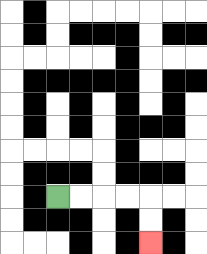{'start': '[2, 8]', 'end': '[6, 10]', 'path_directions': 'R,R,R,R,D,D', 'path_coordinates': '[[2, 8], [3, 8], [4, 8], [5, 8], [6, 8], [6, 9], [6, 10]]'}